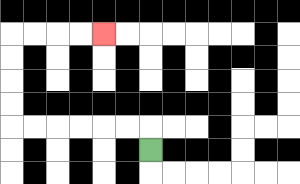{'start': '[6, 6]', 'end': '[4, 1]', 'path_directions': 'U,L,L,L,L,L,L,U,U,U,U,R,R,R,R', 'path_coordinates': '[[6, 6], [6, 5], [5, 5], [4, 5], [3, 5], [2, 5], [1, 5], [0, 5], [0, 4], [0, 3], [0, 2], [0, 1], [1, 1], [2, 1], [3, 1], [4, 1]]'}